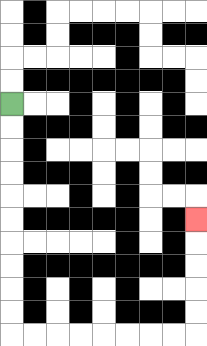{'start': '[0, 4]', 'end': '[8, 9]', 'path_directions': 'D,D,D,D,D,D,D,D,D,D,R,R,R,R,R,R,R,R,U,U,U,U,U', 'path_coordinates': '[[0, 4], [0, 5], [0, 6], [0, 7], [0, 8], [0, 9], [0, 10], [0, 11], [0, 12], [0, 13], [0, 14], [1, 14], [2, 14], [3, 14], [4, 14], [5, 14], [6, 14], [7, 14], [8, 14], [8, 13], [8, 12], [8, 11], [8, 10], [8, 9]]'}